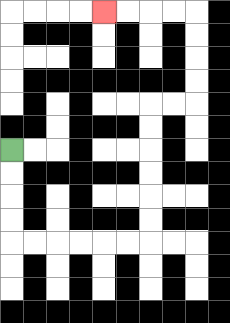{'start': '[0, 6]', 'end': '[4, 0]', 'path_directions': 'D,D,D,D,R,R,R,R,R,R,U,U,U,U,U,U,R,R,U,U,U,U,L,L,L,L', 'path_coordinates': '[[0, 6], [0, 7], [0, 8], [0, 9], [0, 10], [1, 10], [2, 10], [3, 10], [4, 10], [5, 10], [6, 10], [6, 9], [6, 8], [6, 7], [6, 6], [6, 5], [6, 4], [7, 4], [8, 4], [8, 3], [8, 2], [8, 1], [8, 0], [7, 0], [6, 0], [5, 0], [4, 0]]'}